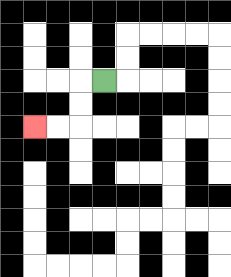{'start': '[4, 3]', 'end': '[1, 5]', 'path_directions': 'L,D,D,L,L', 'path_coordinates': '[[4, 3], [3, 3], [3, 4], [3, 5], [2, 5], [1, 5]]'}